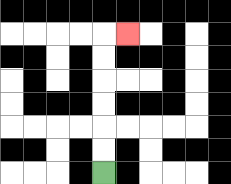{'start': '[4, 7]', 'end': '[5, 1]', 'path_directions': 'U,U,U,U,U,U,R', 'path_coordinates': '[[4, 7], [4, 6], [4, 5], [4, 4], [4, 3], [4, 2], [4, 1], [5, 1]]'}